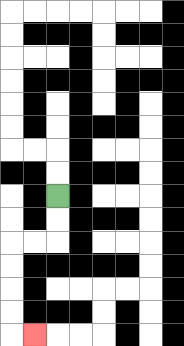{'start': '[2, 8]', 'end': '[1, 14]', 'path_directions': 'D,D,L,L,D,D,D,D,R', 'path_coordinates': '[[2, 8], [2, 9], [2, 10], [1, 10], [0, 10], [0, 11], [0, 12], [0, 13], [0, 14], [1, 14]]'}